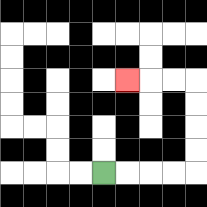{'start': '[4, 7]', 'end': '[5, 3]', 'path_directions': 'R,R,R,R,U,U,U,U,L,L,L', 'path_coordinates': '[[4, 7], [5, 7], [6, 7], [7, 7], [8, 7], [8, 6], [8, 5], [8, 4], [8, 3], [7, 3], [6, 3], [5, 3]]'}